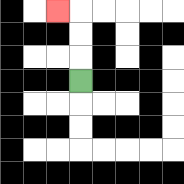{'start': '[3, 3]', 'end': '[2, 0]', 'path_directions': 'U,U,U,L', 'path_coordinates': '[[3, 3], [3, 2], [3, 1], [3, 0], [2, 0]]'}